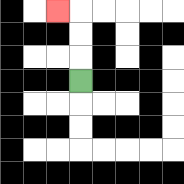{'start': '[3, 3]', 'end': '[2, 0]', 'path_directions': 'U,U,U,L', 'path_coordinates': '[[3, 3], [3, 2], [3, 1], [3, 0], [2, 0]]'}